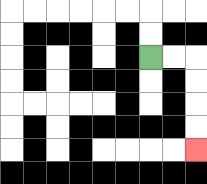{'start': '[6, 2]', 'end': '[8, 6]', 'path_directions': 'R,R,D,D,D,D', 'path_coordinates': '[[6, 2], [7, 2], [8, 2], [8, 3], [8, 4], [8, 5], [8, 6]]'}